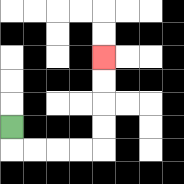{'start': '[0, 5]', 'end': '[4, 2]', 'path_directions': 'D,R,R,R,R,U,U,U,U', 'path_coordinates': '[[0, 5], [0, 6], [1, 6], [2, 6], [3, 6], [4, 6], [4, 5], [4, 4], [4, 3], [4, 2]]'}